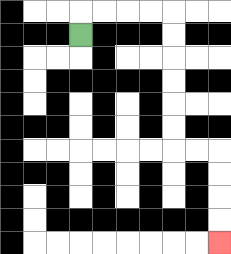{'start': '[3, 1]', 'end': '[9, 10]', 'path_directions': 'U,R,R,R,R,D,D,D,D,D,D,R,R,D,D,D,D', 'path_coordinates': '[[3, 1], [3, 0], [4, 0], [5, 0], [6, 0], [7, 0], [7, 1], [7, 2], [7, 3], [7, 4], [7, 5], [7, 6], [8, 6], [9, 6], [9, 7], [9, 8], [9, 9], [9, 10]]'}